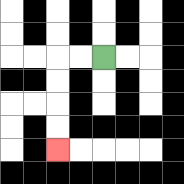{'start': '[4, 2]', 'end': '[2, 6]', 'path_directions': 'L,L,D,D,D,D', 'path_coordinates': '[[4, 2], [3, 2], [2, 2], [2, 3], [2, 4], [2, 5], [2, 6]]'}